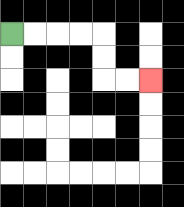{'start': '[0, 1]', 'end': '[6, 3]', 'path_directions': 'R,R,R,R,D,D,R,R', 'path_coordinates': '[[0, 1], [1, 1], [2, 1], [3, 1], [4, 1], [4, 2], [4, 3], [5, 3], [6, 3]]'}